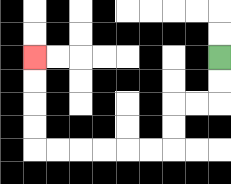{'start': '[9, 2]', 'end': '[1, 2]', 'path_directions': 'D,D,L,L,D,D,L,L,L,L,L,L,U,U,U,U', 'path_coordinates': '[[9, 2], [9, 3], [9, 4], [8, 4], [7, 4], [7, 5], [7, 6], [6, 6], [5, 6], [4, 6], [3, 6], [2, 6], [1, 6], [1, 5], [1, 4], [1, 3], [1, 2]]'}